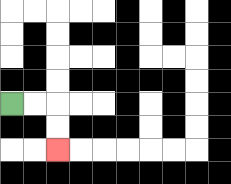{'start': '[0, 4]', 'end': '[2, 6]', 'path_directions': 'R,R,D,D', 'path_coordinates': '[[0, 4], [1, 4], [2, 4], [2, 5], [2, 6]]'}